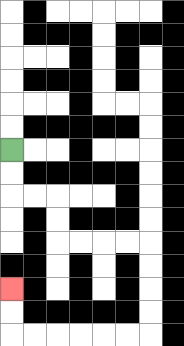{'start': '[0, 6]', 'end': '[0, 12]', 'path_directions': 'D,D,R,R,D,D,R,R,R,R,D,D,D,D,L,L,L,L,L,L,U,U', 'path_coordinates': '[[0, 6], [0, 7], [0, 8], [1, 8], [2, 8], [2, 9], [2, 10], [3, 10], [4, 10], [5, 10], [6, 10], [6, 11], [6, 12], [6, 13], [6, 14], [5, 14], [4, 14], [3, 14], [2, 14], [1, 14], [0, 14], [0, 13], [0, 12]]'}